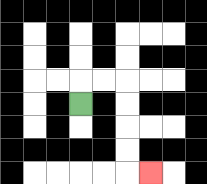{'start': '[3, 4]', 'end': '[6, 7]', 'path_directions': 'U,R,R,D,D,D,D,R', 'path_coordinates': '[[3, 4], [3, 3], [4, 3], [5, 3], [5, 4], [5, 5], [5, 6], [5, 7], [6, 7]]'}